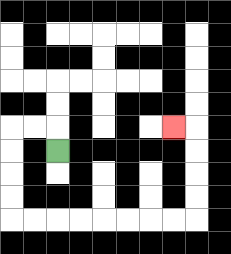{'start': '[2, 6]', 'end': '[7, 5]', 'path_directions': 'U,L,L,D,D,D,D,R,R,R,R,R,R,R,R,U,U,U,U,L', 'path_coordinates': '[[2, 6], [2, 5], [1, 5], [0, 5], [0, 6], [0, 7], [0, 8], [0, 9], [1, 9], [2, 9], [3, 9], [4, 9], [5, 9], [6, 9], [7, 9], [8, 9], [8, 8], [8, 7], [8, 6], [8, 5], [7, 5]]'}